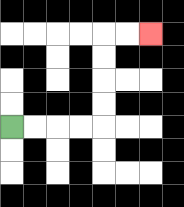{'start': '[0, 5]', 'end': '[6, 1]', 'path_directions': 'R,R,R,R,U,U,U,U,R,R', 'path_coordinates': '[[0, 5], [1, 5], [2, 5], [3, 5], [4, 5], [4, 4], [4, 3], [4, 2], [4, 1], [5, 1], [6, 1]]'}